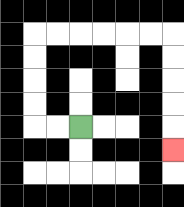{'start': '[3, 5]', 'end': '[7, 6]', 'path_directions': 'L,L,U,U,U,U,R,R,R,R,R,R,D,D,D,D,D', 'path_coordinates': '[[3, 5], [2, 5], [1, 5], [1, 4], [1, 3], [1, 2], [1, 1], [2, 1], [3, 1], [4, 1], [5, 1], [6, 1], [7, 1], [7, 2], [7, 3], [7, 4], [7, 5], [7, 6]]'}